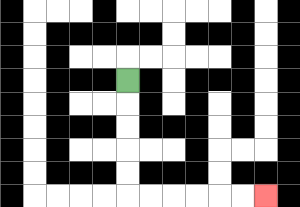{'start': '[5, 3]', 'end': '[11, 8]', 'path_directions': 'D,D,D,D,D,R,R,R,R,R,R', 'path_coordinates': '[[5, 3], [5, 4], [5, 5], [5, 6], [5, 7], [5, 8], [6, 8], [7, 8], [8, 8], [9, 8], [10, 8], [11, 8]]'}